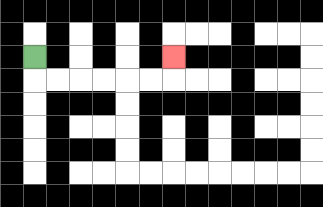{'start': '[1, 2]', 'end': '[7, 2]', 'path_directions': 'D,R,R,R,R,R,R,U', 'path_coordinates': '[[1, 2], [1, 3], [2, 3], [3, 3], [4, 3], [5, 3], [6, 3], [7, 3], [7, 2]]'}